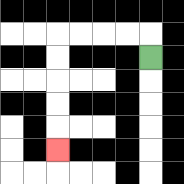{'start': '[6, 2]', 'end': '[2, 6]', 'path_directions': 'U,L,L,L,L,D,D,D,D,D', 'path_coordinates': '[[6, 2], [6, 1], [5, 1], [4, 1], [3, 1], [2, 1], [2, 2], [2, 3], [2, 4], [2, 5], [2, 6]]'}